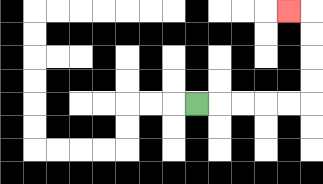{'start': '[8, 4]', 'end': '[12, 0]', 'path_directions': 'R,R,R,R,R,U,U,U,U,L', 'path_coordinates': '[[8, 4], [9, 4], [10, 4], [11, 4], [12, 4], [13, 4], [13, 3], [13, 2], [13, 1], [13, 0], [12, 0]]'}